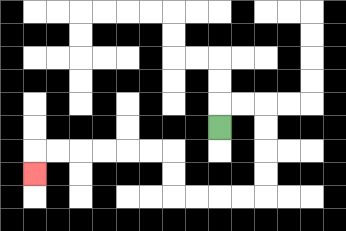{'start': '[9, 5]', 'end': '[1, 7]', 'path_directions': 'U,R,R,D,D,D,D,L,L,L,L,U,U,L,L,L,L,L,L,D', 'path_coordinates': '[[9, 5], [9, 4], [10, 4], [11, 4], [11, 5], [11, 6], [11, 7], [11, 8], [10, 8], [9, 8], [8, 8], [7, 8], [7, 7], [7, 6], [6, 6], [5, 6], [4, 6], [3, 6], [2, 6], [1, 6], [1, 7]]'}